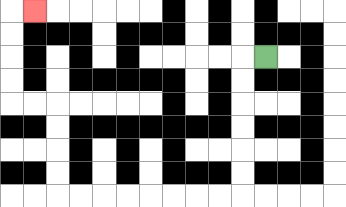{'start': '[11, 2]', 'end': '[1, 0]', 'path_directions': 'L,D,D,D,D,D,D,L,L,L,L,L,L,L,L,U,U,U,U,L,L,U,U,U,U,R', 'path_coordinates': '[[11, 2], [10, 2], [10, 3], [10, 4], [10, 5], [10, 6], [10, 7], [10, 8], [9, 8], [8, 8], [7, 8], [6, 8], [5, 8], [4, 8], [3, 8], [2, 8], [2, 7], [2, 6], [2, 5], [2, 4], [1, 4], [0, 4], [0, 3], [0, 2], [0, 1], [0, 0], [1, 0]]'}